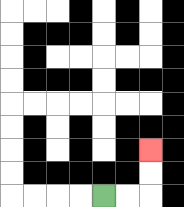{'start': '[4, 8]', 'end': '[6, 6]', 'path_directions': 'R,R,U,U', 'path_coordinates': '[[4, 8], [5, 8], [6, 8], [6, 7], [6, 6]]'}